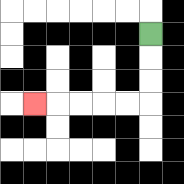{'start': '[6, 1]', 'end': '[1, 4]', 'path_directions': 'D,D,D,L,L,L,L,L', 'path_coordinates': '[[6, 1], [6, 2], [6, 3], [6, 4], [5, 4], [4, 4], [3, 4], [2, 4], [1, 4]]'}